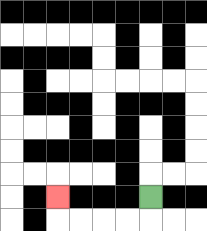{'start': '[6, 8]', 'end': '[2, 8]', 'path_directions': 'D,L,L,L,L,U', 'path_coordinates': '[[6, 8], [6, 9], [5, 9], [4, 9], [3, 9], [2, 9], [2, 8]]'}